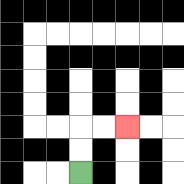{'start': '[3, 7]', 'end': '[5, 5]', 'path_directions': 'U,U,R,R', 'path_coordinates': '[[3, 7], [3, 6], [3, 5], [4, 5], [5, 5]]'}